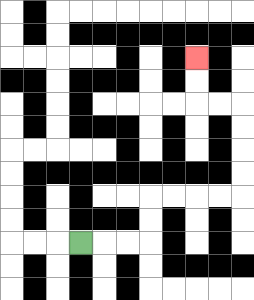{'start': '[3, 10]', 'end': '[8, 2]', 'path_directions': 'R,R,R,U,U,R,R,R,R,U,U,U,U,L,L,U,U', 'path_coordinates': '[[3, 10], [4, 10], [5, 10], [6, 10], [6, 9], [6, 8], [7, 8], [8, 8], [9, 8], [10, 8], [10, 7], [10, 6], [10, 5], [10, 4], [9, 4], [8, 4], [8, 3], [8, 2]]'}